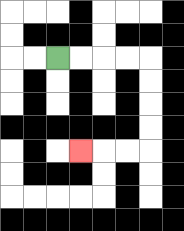{'start': '[2, 2]', 'end': '[3, 6]', 'path_directions': 'R,R,R,R,D,D,D,D,L,L,L', 'path_coordinates': '[[2, 2], [3, 2], [4, 2], [5, 2], [6, 2], [6, 3], [6, 4], [6, 5], [6, 6], [5, 6], [4, 6], [3, 6]]'}